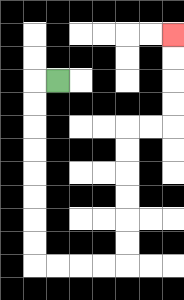{'start': '[2, 3]', 'end': '[7, 1]', 'path_directions': 'L,D,D,D,D,D,D,D,D,R,R,R,R,U,U,U,U,U,U,R,R,U,U,U,U', 'path_coordinates': '[[2, 3], [1, 3], [1, 4], [1, 5], [1, 6], [1, 7], [1, 8], [1, 9], [1, 10], [1, 11], [2, 11], [3, 11], [4, 11], [5, 11], [5, 10], [5, 9], [5, 8], [5, 7], [5, 6], [5, 5], [6, 5], [7, 5], [7, 4], [7, 3], [7, 2], [7, 1]]'}